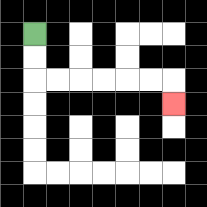{'start': '[1, 1]', 'end': '[7, 4]', 'path_directions': 'D,D,R,R,R,R,R,R,D', 'path_coordinates': '[[1, 1], [1, 2], [1, 3], [2, 3], [3, 3], [4, 3], [5, 3], [6, 3], [7, 3], [7, 4]]'}